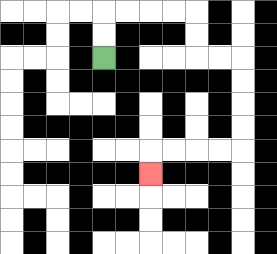{'start': '[4, 2]', 'end': '[6, 7]', 'path_directions': 'U,U,R,R,R,R,D,D,R,R,D,D,D,D,L,L,L,L,D', 'path_coordinates': '[[4, 2], [4, 1], [4, 0], [5, 0], [6, 0], [7, 0], [8, 0], [8, 1], [8, 2], [9, 2], [10, 2], [10, 3], [10, 4], [10, 5], [10, 6], [9, 6], [8, 6], [7, 6], [6, 6], [6, 7]]'}